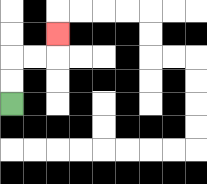{'start': '[0, 4]', 'end': '[2, 1]', 'path_directions': 'U,U,R,R,U', 'path_coordinates': '[[0, 4], [0, 3], [0, 2], [1, 2], [2, 2], [2, 1]]'}